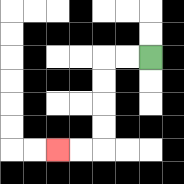{'start': '[6, 2]', 'end': '[2, 6]', 'path_directions': 'L,L,D,D,D,D,L,L', 'path_coordinates': '[[6, 2], [5, 2], [4, 2], [4, 3], [4, 4], [4, 5], [4, 6], [3, 6], [2, 6]]'}